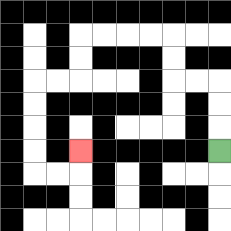{'start': '[9, 6]', 'end': '[3, 6]', 'path_directions': 'U,U,U,L,L,U,U,L,L,L,L,D,D,L,L,D,D,D,D,R,R,U', 'path_coordinates': '[[9, 6], [9, 5], [9, 4], [9, 3], [8, 3], [7, 3], [7, 2], [7, 1], [6, 1], [5, 1], [4, 1], [3, 1], [3, 2], [3, 3], [2, 3], [1, 3], [1, 4], [1, 5], [1, 6], [1, 7], [2, 7], [3, 7], [3, 6]]'}